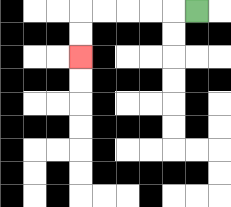{'start': '[8, 0]', 'end': '[3, 2]', 'path_directions': 'L,L,L,L,L,D,D', 'path_coordinates': '[[8, 0], [7, 0], [6, 0], [5, 0], [4, 0], [3, 0], [3, 1], [3, 2]]'}